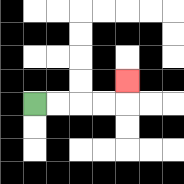{'start': '[1, 4]', 'end': '[5, 3]', 'path_directions': 'R,R,R,R,U', 'path_coordinates': '[[1, 4], [2, 4], [3, 4], [4, 4], [5, 4], [5, 3]]'}